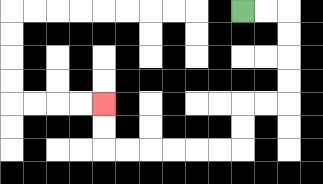{'start': '[10, 0]', 'end': '[4, 4]', 'path_directions': 'R,R,D,D,D,D,L,L,D,D,L,L,L,L,L,L,U,U', 'path_coordinates': '[[10, 0], [11, 0], [12, 0], [12, 1], [12, 2], [12, 3], [12, 4], [11, 4], [10, 4], [10, 5], [10, 6], [9, 6], [8, 6], [7, 6], [6, 6], [5, 6], [4, 6], [4, 5], [4, 4]]'}